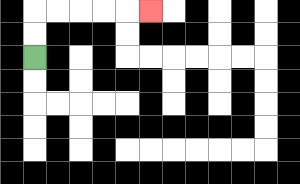{'start': '[1, 2]', 'end': '[6, 0]', 'path_directions': 'U,U,R,R,R,R,R', 'path_coordinates': '[[1, 2], [1, 1], [1, 0], [2, 0], [3, 0], [4, 0], [5, 0], [6, 0]]'}